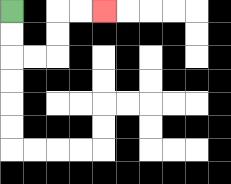{'start': '[0, 0]', 'end': '[4, 0]', 'path_directions': 'D,D,R,R,U,U,R,R', 'path_coordinates': '[[0, 0], [0, 1], [0, 2], [1, 2], [2, 2], [2, 1], [2, 0], [3, 0], [4, 0]]'}